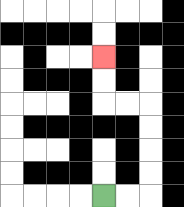{'start': '[4, 8]', 'end': '[4, 2]', 'path_directions': 'R,R,U,U,U,U,L,L,U,U', 'path_coordinates': '[[4, 8], [5, 8], [6, 8], [6, 7], [6, 6], [6, 5], [6, 4], [5, 4], [4, 4], [4, 3], [4, 2]]'}